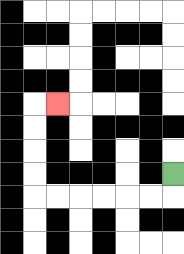{'start': '[7, 7]', 'end': '[2, 4]', 'path_directions': 'D,L,L,L,L,L,L,U,U,U,U,R', 'path_coordinates': '[[7, 7], [7, 8], [6, 8], [5, 8], [4, 8], [3, 8], [2, 8], [1, 8], [1, 7], [1, 6], [1, 5], [1, 4], [2, 4]]'}